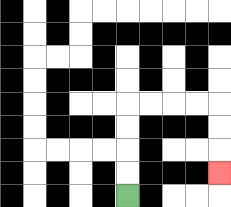{'start': '[5, 8]', 'end': '[9, 7]', 'path_directions': 'U,U,U,U,R,R,R,R,D,D,D', 'path_coordinates': '[[5, 8], [5, 7], [5, 6], [5, 5], [5, 4], [6, 4], [7, 4], [8, 4], [9, 4], [9, 5], [9, 6], [9, 7]]'}